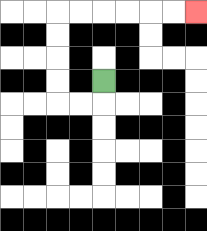{'start': '[4, 3]', 'end': '[8, 0]', 'path_directions': 'D,L,L,U,U,U,U,R,R,R,R,R,R', 'path_coordinates': '[[4, 3], [4, 4], [3, 4], [2, 4], [2, 3], [2, 2], [2, 1], [2, 0], [3, 0], [4, 0], [5, 0], [6, 0], [7, 0], [8, 0]]'}